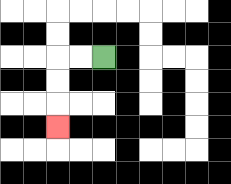{'start': '[4, 2]', 'end': '[2, 5]', 'path_directions': 'L,L,D,D,D', 'path_coordinates': '[[4, 2], [3, 2], [2, 2], [2, 3], [2, 4], [2, 5]]'}